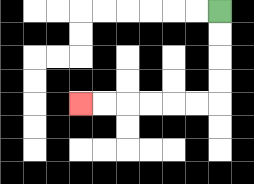{'start': '[9, 0]', 'end': '[3, 4]', 'path_directions': 'D,D,D,D,L,L,L,L,L,L', 'path_coordinates': '[[9, 0], [9, 1], [9, 2], [9, 3], [9, 4], [8, 4], [7, 4], [6, 4], [5, 4], [4, 4], [3, 4]]'}